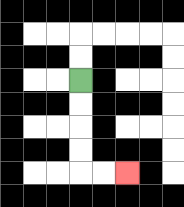{'start': '[3, 3]', 'end': '[5, 7]', 'path_directions': 'D,D,D,D,R,R', 'path_coordinates': '[[3, 3], [3, 4], [3, 5], [3, 6], [3, 7], [4, 7], [5, 7]]'}